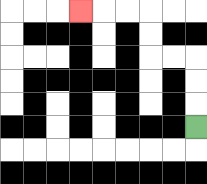{'start': '[8, 5]', 'end': '[3, 0]', 'path_directions': 'U,U,U,L,L,U,U,L,L,L', 'path_coordinates': '[[8, 5], [8, 4], [8, 3], [8, 2], [7, 2], [6, 2], [6, 1], [6, 0], [5, 0], [4, 0], [3, 0]]'}